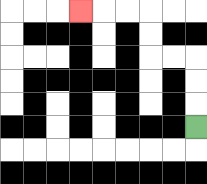{'start': '[8, 5]', 'end': '[3, 0]', 'path_directions': 'U,U,U,L,L,U,U,L,L,L', 'path_coordinates': '[[8, 5], [8, 4], [8, 3], [8, 2], [7, 2], [6, 2], [6, 1], [6, 0], [5, 0], [4, 0], [3, 0]]'}